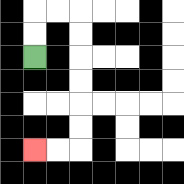{'start': '[1, 2]', 'end': '[1, 6]', 'path_directions': 'U,U,R,R,D,D,D,D,D,D,L,L', 'path_coordinates': '[[1, 2], [1, 1], [1, 0], [2, 0], [3, 0], [3, 1], [3, 2], [3, 3], [3, 4], [3, 5], [3, 6], [2, 6], [1, 6]]'}